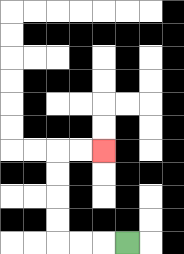{'start': '[5, 10]', 'end': '[4, 6]', 'path_directions': 'L,L,L,U,U,U,U,R,R', 'path_coordinates': '[[5, 10], [4, 10], [3, 10], [2, 10], [2, 9], [2, 8], [2, 7], [2, 6], [3, 6], [4, 6]]'}